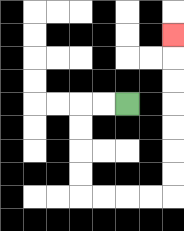{'start': '[5, 4]', 'end': '[7, 1]', 'path_directions': 'L,L,D,D,D,D,R,R,R,R,U,U,U,U,U,U,U', 'path_coordinates': '[[5, 4], [4, 4], [3, 4], [3, 5], [3, 6], [3, 7], [3, 8], [4, 8], [5, 8], [6, 8], [7, 8], [7, 7], [7, 6], [7, 5], [7, 4], [7, 3], [7, 2], [7, 1]]'}